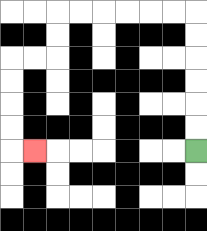{'start': '[8, 6]', 'end': '[1, 6]', 'path_directions': 'U,U,U,U,U,U,L,L,L,L,L,L,D,D,L,L,D,D,D,D,R', 'path_coordinates': '[[8, 6], [8, 5], [8, 4], [8, 3], [8, 2], [8, 1], [8, 0], [7, 0], [6, 0], [5, 0], [4, 0], [3, 0], [2, 0], [2, 1], [2, 2], [1, 2], [0, 2], [0, 3], [0, 4], [0, 5], [0, 6], [1, 6]]'}